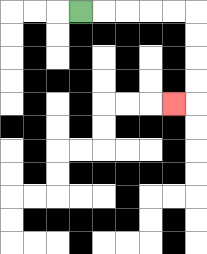{'start': '[3, 0]', 'end': '[7, 4]', 'path_directions': 'R,R,R,R,R,D,D,D,D,L', 'path_coordinates': '[[3, 0], [4, 0], [5, 0], [6, 0], [7, 0], [8, 0], [8, 1], [8, 2], [8, 3], [8, 4], [7, 4]]'}